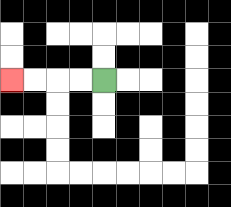{'start': '[4, 3]', 'end': '[0, 3]', 'path_directions': 'L,L,L,L', 'path_coordinates': '[[4, 3], [3, 3], [2, 3], [1, 3], [0, 3]]'}